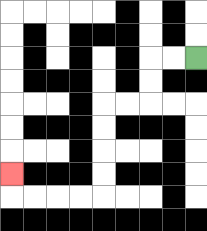{'start': '[8, 2]', 'end': '[0, 7]', 'path_directions': 'L,L,D,D,L,L,D,D,D,D,L,L,L,L,U', 'path_coordinates': '[[8, 2], [7, 2], [6, 2], [6, 3], [6, 4], [5, 4], [4, 4], [4, 5], [4, 6], [4, 7], [4, 8], [3, 8], [2, 8], [1, 8], [0, 8], [0, 7]]'}